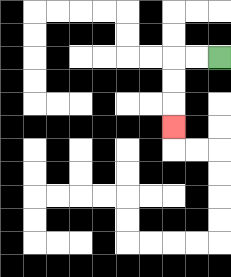{'start': '[9, 2]', 'end': '[7, 5]', 'path_directions': 'L,L,D,D,D', 'path_coordinates': '[[9, 2], [8, 2], [7, 2], [7, 3], [7, 4], [7, 5]]'}